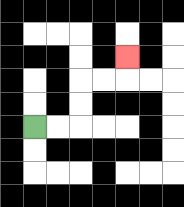{'start': '[1, 5]', 'end': '[5, 2]', 'path_directions': 'R,R,U,U,R,R,U', 'path_coordinates': '[[1, 5], [2, 5], [3, 5], [3, 4], [3, 3], [4, 3], [5, 3], [5, 2]]'}